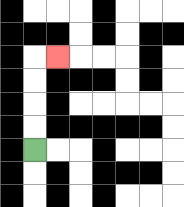{'start': '[1, 6]', 'end': '[2, 2]', 'path_directions': 'U,U,U,U,R', 'path_coordinates': '[[1, 6], [1, 5], [1, 4], [1, 3], [1, 2], [2, 2]]'}